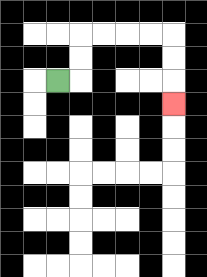{'start': '[2, 3]', 'end': '[7, 4]', 'path_directions': 'R,U,U,R,R,R,R,D,D,D', 'path_coordinates': '[[2, 3], [3, 3], [3, 2], [3, 1], [4, 1], [5, 1], [6, 1], [7, 1], [7, 2], [7, 3], [7, 4]]'}